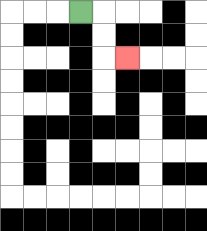{'start': '[3, 0]', 'end': '[5, 2]', 'path_directions': 'R,D,D,R', 'path_coordinates': '[[3, 0], [4, 0], [4, 1], [4, 2], [5, 2]]'}